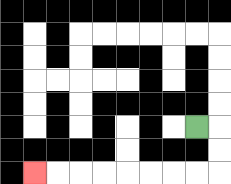{'start': '[8, 5]', 'end': '[1, 7]', 'path_directions': 'R,D,D,L,L,L,L,L,L,L,L', 'path_coordinates': '[[8, 5], [9, 5], [9, 6], [9, 7], [8, 7], [7, 7], [6, 7], [5, 7], [4, 7], [3, 7], [2, 7], [1, 7]]'}